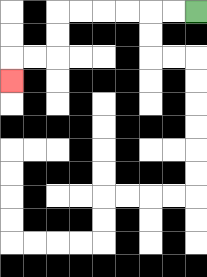{'start': '[8, 0]', 'end': '[0, 3]', 'path_directions': 'L,L,L,L,L,L,D,D,L,L,D', 'path_coordinates': '[[8, 0], [7, 0], [6, 0], [5, 0], [4, 0], [3, 0], [2, 0], [2, 1], [2, 2], [1, 2], [0, 2], [0, 3]]'}